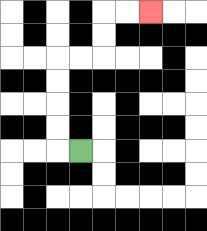{'start': '[3, 6]', 'end': '[6, 0]', 'path_directions': 'L,U,U,U,U,R,R,U,U,R,R', 'path_coordinates': '[[3, 6], [2, 6], [2, 5], [2, 4], [2, 3], [2, 2], [3, 2], [4, 2], [4, 1], [4, 0], [5, 0], [6, 0]]'}